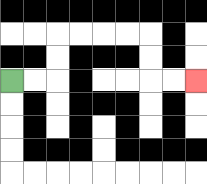{'start': '[0, 3]', 'end': '[8, 3]', 'path_directions': 'R,R,U,U,R,R,R,R,D,D,R,R', 'path_coordinates': '[[0, 3], [1, 3], [2, 3], [2, 2], [2, 1], [3, 1], [4, 1], [5, 1], [6, 1], [6, 2], [6, 3], [7, 3], [8, 3]]'}